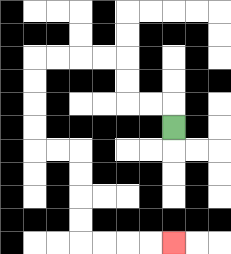{'start': '[7, 5]', 'end': '[7, 10]', 'path_directions': 'U,L,L,U,U,L,L,L,L,D,D,D,D,R,R,D,D,D,D,R,R,R,R', 'path_coordinates': '[[7, 5], [7, 4], [6, 4], [5, 4], [5, 3], [5, 2], [4, 2], [3, 2], [2, 2], [1, 2], [1, 3], [1, 4], [1, 5], [1, 6], [2, 6], [3, 6], [3, 7], [3, 8], [3, 9], [3, 10], [4, 10], [5, 10], [6, 10], [7, 10]]'}